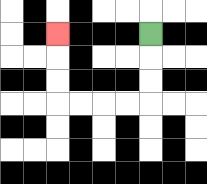{'start': '[6, 1]', 'end': '[2, 1]', 'path_directions': 'D,D,D,L,L,L,L,U,U,U', 'path_coordinates': '[[6, 1], [6, 2], [6, 3], [6, 4], [5, 4], [4, 4], [3, 4], [2, 4], [2, 3], [2, 2], [2, 1]]'}